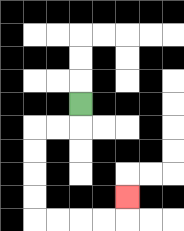{'start': '[3, 4]', 'end': '[5, 8]', 'path_directions': 'D,L,L,D,D,D,D,R,R,R,R,U', 'path_coordinates': '[[3, 4], [3, 5], [2, 5], [1, 5], [1, 6], [1, 7], [1, 8], [1, 9], [2, 9], [3, 9], [4, 9], [5, 9], [5, 8]]'}